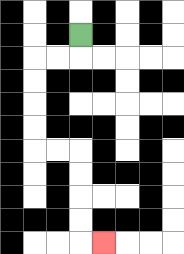{'start': '[3, 1]', 'end': '[4, 10]', 'path_directions': 'D,L,L,D,D,D,D,R,R,D,D,D,D,R', 'path_coordinates': '[[3, 1], [3, 2], [2, 2], [1, 2], [1, 3], [1, 4], [1, 5], [1, 6], [2, 6], [3, 6], [3, 7], [3, 8], [3, 9], [3, 10], [4, 10]]'}